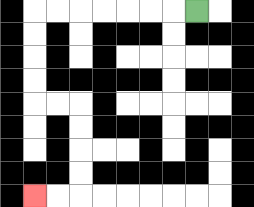{'start': '[8, 0]', 'end': '[1, 8]', 'path_directions': 'L,L,L,L,L,L,L,D,D,D,D,R,R,D,D,D,D,L,L', 'path_coordinates': '[[8, 0], [7, 0], [6, 0], [5, 0], [4, 0], [3, 0], [2, 0], [1, 0], [1, 1], [1, 2], [1, 3], [1, 4], [2, 4], [3, 4], [3, 5], [3, 6], [3, 7], [3, 8], [2, 8], [1, 8]]'}